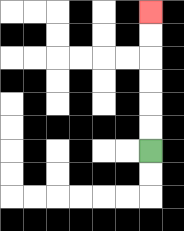{'start': '[6, 6]', 'end': '[6, 0]', 'path_directions': 'U,U,U,U,U,U', 'path_coordinates': '[[6, 6], [6, 5], [6, 4], [6, 3], [6, 2], [6, 1], [6, 0]]'}